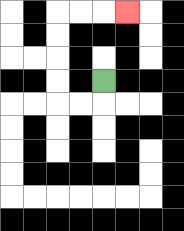{'start': '[4, 3]', 'end': '[5, 0]', 'path_directions': 'D,L,L,U,U,U,U,R,R,R', 'path_coordinates': '[[4, 3], [4, 4], [3, 4], [2, 4], [2, 3], [2, 2], [2, 1], [2, 0], [3, 0], [4, 0], [5, 0]]'}